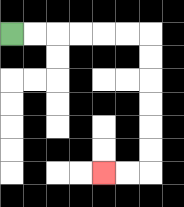{'start': '[0, 1]', 'end': '[4, 7]', 'path_directions': 'R,R,R,R,R,R,D,D,D,D,D,D,L,L', 'path_coordinates': '[[0, 1], [1, 1], [2, 1], [3, 1], [4, 1], [5, 1], [6, 1], [6, 2], [6, 3], [6, 4], [6, 5], [6, 6], [6, 7], [5, 7], [4, 7]]'}